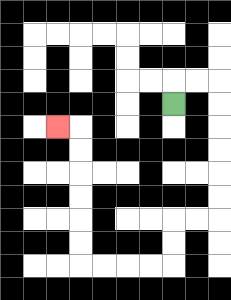{'start': '[7, 4]', 'end': '[2, 5]', 'path_directions': 'U,R,R,D,D,D,D,D,D,L,L,D,D,L,L,L,L,U,U,U,U,U,U,L', 'path_coordinates': '[[7, 4], [7, 3], [8, 3], [9, 3], [9, 4], [9, 5], [9, 6], [9, 7], [9, 8], [9, 9], [8, 9], [7, 9], [7, 10], [7, 11], [6, 11], [5, 11], [4, 11], [3, 11], [3, 10], [3, 9], [3, 8], [3, 7], [3, 6], [3, 5], [2, 5]]'}